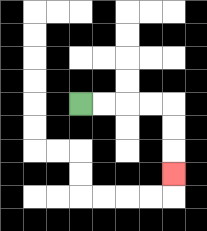{'start': '[3, 4]', 'end': '[7, 7]', 'path_directions': 'R,R,R,R,D,D,D', 'path_coordinates': '[[3, 4], [4, 4], [5, 4], [6, 4], [7, 4], [7, 5], [7, 6], [7, 7]]'}